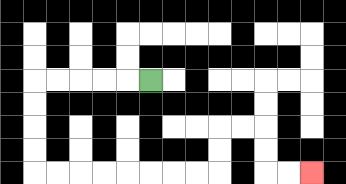{'start': '[6, 3]', 'end': '[13, 7]', 'path_directions': 'L,L,L,L,L,D,D,D,D,R,R,R,R,R,R,R,R,U,U,R,R,D,D,R,R', 'path_coordinates': '[[6, 3], [5, 3], [4, 3], [3, 3], [2, 3], [1, 3], [1, 4], [1, 5], [1, 6], [1, 7], [2, 7], [3, 7], [4, 7], [5, 7], [6, 7], [7, 7], [8, 7], [9, 7], [9, 6], [9, 5], [10, 5], [11, 5], [11, 6], [11, 7], [12, 7], [13, 7]]'}